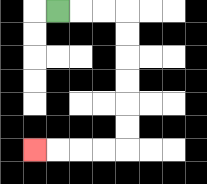{'start': '[2, 0]', 'end': '[1, 6]', 'path_directions': 'R,R,R,D,D,D,D,D,D,L,L,L,L', 'path_coordinates': '[[2, 0], [3, 0], [4, 0], [5, 0], [5, 1], [5, 2], [5, 3], [5, 4], [5, 5], [5, 6], [4, 6], [3, 6], [2, 6], [1, 6]]'}